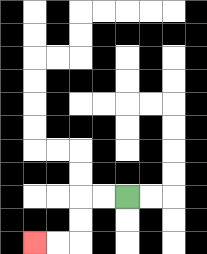{'start': '[5, 8]', 'end': '[1, 10]', 'path_directions': 'L,L,D,D,L,L', 'path_coordinates': '[[5, 8], [4, 8], [3, 8], [3, 9], [3, 10], [2, 10], [1, 10]]'}